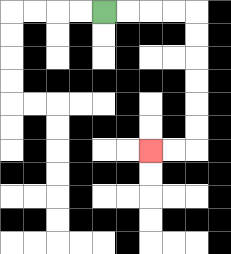{'start': '[4, 0]', 'end': '[6, 6]', 'path_directions': 'R,R,R,R,D,D,D,D,D,D,L,L', 'path_coordinates': '[[4, 0], [5, 0], [6, 0], [7, 0], [8, 0], [8, 1], [8, 2], [8, 3], [8, 4], [8, 5], [8, 6], [7, 6], [6, 6]]'}